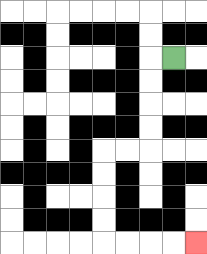{'start': '[7, 2]', 'end': '[8, 10]', 'path_directions': 'L,D,D,D,D,L,L,D,D,D,D,R,R,R,R', 'path_coordinates': '[[7, 2], [6, 2], [6, 3], [6, 4], [6, 5], [6, 6], [5, 6], [4, 6], [4, 7], [4, 8], [4, 9], [4, 10], [5, 10], [6, 10], [7, 10], [8, 10]]'}